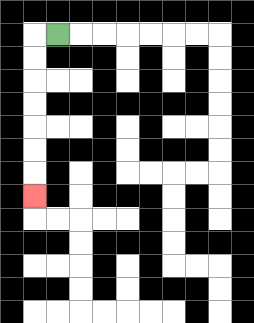{'start': '[2, 1]', 'end': '[1, 8]', 'path_directions': 'L,D,D,D,D,D,D,D', 'path_coordinates': '[[2, 1], [1, 1], [1, 2], [1, 3], [1, 4], [1, 5], [1, 6], [1, 7], [1, 8]]'}